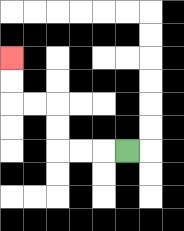{'start': '[5, 6]', 'end': '[0, 2]', 'path_directions': 'L,L,L,U,U,L,L,U,U', 'path_coordinates': '[[5, 6], [4, 6], [3, 6], [2, 6], [2, 5], [2, 4], [1, 4], [0, 4], [0, 3], [0, 2]]'}